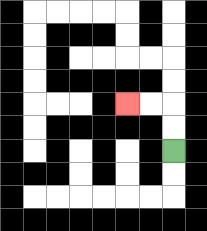{'start': '[7, 6]', 'end': '[5, 4]', 'path_directions': 'U,U,L,L', 'path_coordinates': '[[7, 6], [7, 5], [7, 4], [6, 4], [5, 4]]'}